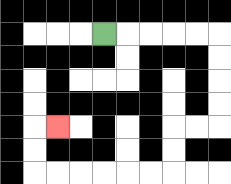{'start': '[4, 1]', 'end': '[2, 5]', 'path_directions': 'R,R,R,R,R,D,D,D,D,L,L,D,D,L,L,L,L,L,L,U,U,R', 'path_coordinates': '[[4, 1], [5, 1], [6, 1], [7, 1], [8, 1], [9, 1], [9, 2], [9, 3], [9, 4], [9, 5], [8, 5], [7, 5], [7, 6], [7, 7], [6, 7], [5, 7], [4, 7], [3, 7], [2, 7], [1, 7], [1, 6], [1, 5], [2, 5]]'}